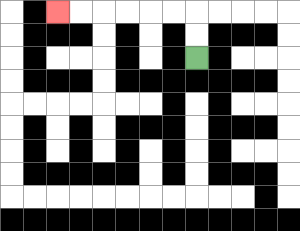{'start': '[8, 2]', 'end': '[2, 0]', 'path_directions': 'U,U,L,L,L,L,L,L', 'path_coordinates': '[[8, 2], [8, 1], [8, 0], [7, 0], [6, 0], [5, 0], [4, 0], [3, 0], [2, 0]]'}